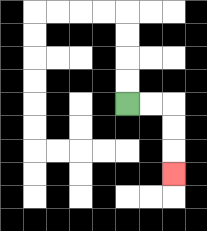{'start': '[5, 4]', 'end': '[7, 7]', 'path_directions': 'R,R,D,D,D', 'path_coordinates': '[[5, 4], [6, 4], [7, 4], [7, 5], [7, 6], [7, 7]]'}